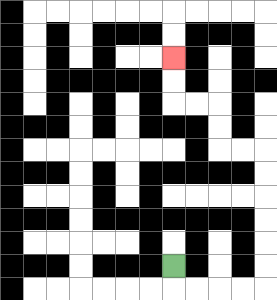{'start': '[7, 11]', 'end': '[7, 2]', 'path_directions': 'D,R,R,R,R,U,U,U,U,U,U,L,L,U,U,L,L,U,U', 'path_coordinates': '[[7, 11], [7, 12], [8, 12], [9, 12], [10, 12], [11, 12], [11, 11], [11, 10], [11, 9], [11, 8], [11, 7], [11, 6], [10, 6], [9, 6], [9, 5], [9, 4], [8, 4], [7, 4], [7, 3], [7, 2]]'}